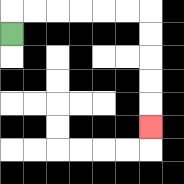{'start': '[0, 1]', 'end': '[6, 5]', 'path_directions': 'U,R,R,R,R,R,R,D,D,D,D,D', 'path_coordinates': '[[0, 1], [0, 0], [1, 0], [2, 0], [3, 0], [4, 0], [5, 0], [6, 0], [6, 1], [6, 2], [6, 3], [6, 4], [6, 5]]'}